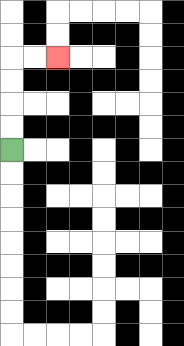{'start': '[0, 6]', 'end': '[2, 2]', 'path_directions': 'U,U,U,U,R,R', 'path_coordinates': '[[0, 6], [0, 5], [0, 4], [0, 3], [0, 2], [1, 2], [2, 2]]'}